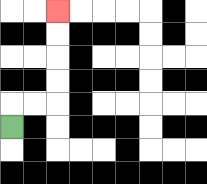{'start': '[0, 5]', 'end': '[2, 0]', 'path_directions': 'U,R,R,U,U,U,U', 'path_coordinates': '[[0, 5], [0, 4], [1, 4], [2, 4], [2, 3], [2, 2], [2, 1], [2, 0]]'}